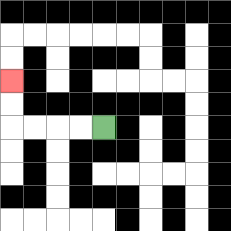{'start': '[4, 5]', 'end': '[0, 3]', 'path_directions': 'L,L,L,L,U,U', 'path_coordinates': '[[4, 5], [3, 5], [2, 5], [1, 5], [0, 5], [0, 4], [0, 3]]'}